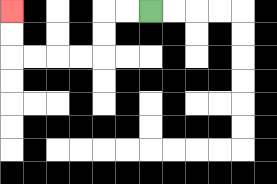{'start': '[6, 0]', 'end': '[0, 0]', 'path_directions': 'L,L,D,D,L,L,L,L,U,U', 'path_coordinates': '[[6, 0], [5, 0], [4, 0], [4, 1], [4, 2], [3, 2], [2, 2], [1, 2], [0, 2], [0, 1], [0, 0]]'}